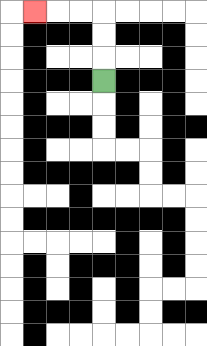{'start': '[4, 3]', 'end': '[1, 0]', 'path_directions': 'U,U,U,L,L,L', 'path_coordinates': '[[4, 3], [4, 2], [4, 1], [4, 0], [3, 0], [2, 0], [1, 0]]'}